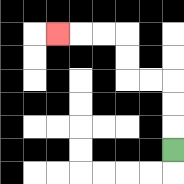{'start': '[7, 6]', 'end': '[2, 1]', 'path_directions': 'U,U,U,L,L,U,U,L,L,L', 'path_coordinates': '[[7, 6], [7, 5], [7, 4], [7, 3], [6, 3], [5, 3], [5, 2], [5, 1], [4, 1], [3, 1], [2, 1]]'}